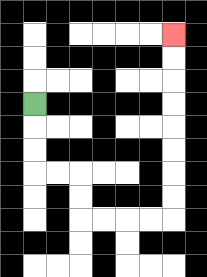{'start': '[1, 4]', 'end': '[7, 1]', 'path_directions': 'D,D,D,R,R,D,D,R,R,R,R,U,U,U,U,U,U,U,U', 'path_coordinates': '[[1, 4], [1, 5], [1, 6], [1, 7], [2, 7], [3, 7], [3, 8], [3, 9], [4, 9], [5, 9], [6, 9], [7, 9], [7, 8], [7, 7], [7, 6], [7, 5], [7, 4], [7, 3], [7, 2], [7, 1]]'}